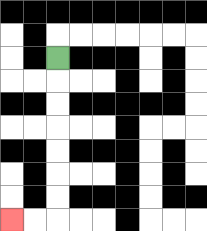{'start': '[2, 2]', 'end': '[0, 9]', 'path_directions': 'D,D,D,D,D,D,D,L,L', 'path_coordinates': '[[2, 2], [2, 3], [2, 4], [2, 5], [2, 6], [2, 7], [2, 8], [2, 9], [1, 9], [0, 9]]'}